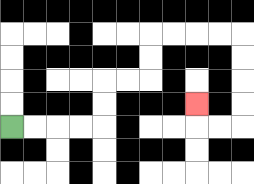{'start': '[0, 5]', 'end': '[8, 4]', 'path_directions': 'R,R,R,R,U,U,R,R,U,U,R,R,R,R,D,D,D,D,L,L,U', 'path_coordinates': '[[0, 5], [1, 5], [2, 5], [3, 5], [4, 5], [4, 4], [4, 3], [5, 3], [6, 3], [6, 2], [6, 1], [7, 1], [8, 1], [9, 1], [10, 1], [10, 2], [10, 3], [10, 4], [10, 5], [9, 5], [8, 5], [8, 4]]'}